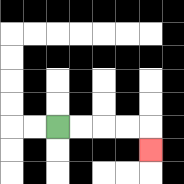{'start': '[2, 5]', 'end': '[6, 6]', 'path_directions': 'R,R,R,R,D', 'path_coordinates': '[[2, 5], [3, 5], [4, 5], [5, 5], [6, 5], [6, 6]]'}